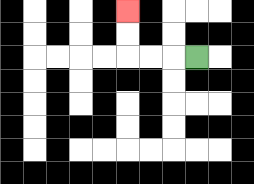{'start': '[8, 2]', 'end': '[5, 0]', 'path_directions': 'L,L,L,U,U', 'path_coordinates': '[[8, 2], [7, 2], [6, 2], [5, 2], [5, 1], [5, 0]]'}